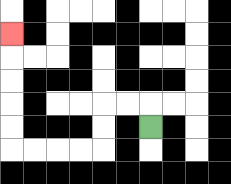{'start': '[6, 5]', 'end': '[0, 1]', 'path_directions': 'U,L,L,D,D,L,L,L,L,U,U,U,U,U', 'path_coordinates': '[[6, 5], [6, 4], [5, 4], [4, 4], [4, 5], [4, 6], [3, 6], [2, 6], [1, 6], [0, 6], [0, 5], [0, 4], [0, 3], [0, 2], [0, 1]]'}